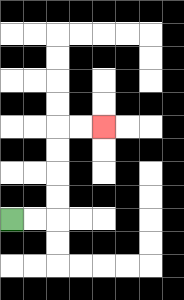{'start': '[0, 9]', 'end': '[4, 5]', 'path_directions': 'R,R,U,U,U,U,R,R', 'path_coordinates': '[[0, 9], [1, 9], [2, 9], [2, 8], [2, 7], [2, 6], [2, 5], [3, 5], [4, 5]]'}